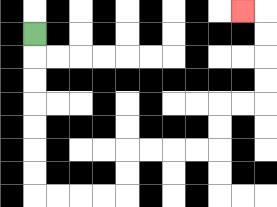{'start': '[1, 1]', 'end': '[10, 0]', 'path_directions': 'D,D,D,D,D,D,D,R,R,R,R,U,U,R,R,R,R,U,U,R,R,U,U,U,U,L', 'path_coordinates': '[[1, 1], [1, 2], [1, 3], [1, 4], [1, 5], [1, 6], [1, 7], [1, 8], [2, 8], [3, 8], [4, 8], [5, 8], [5, 7], [5, 6], [6, 6], [7, 6], [8, 6], [9, 6], [9, 5], [9, 4], [10, 4], [11, 4], [11, 3], [11, 2], [11, 1], [11, 0], [10, 0]]'}